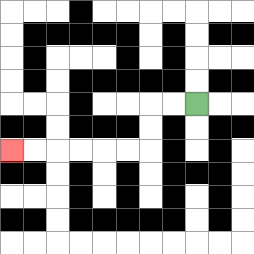{'start': '[8, 4]', 'end': '[0, 6]', 'path_directions': 'L,L,D,D,L,L,L,L,L,L', 'path_coordinates': '[[8, 4], [7, 4], [6, 4], [6, 5], [6, 6], [5, 6], [4, 6], [3, 6], [2, 6], [1, 6], [0, 6]]'}